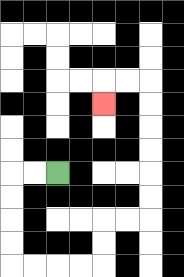{'start': '[2, 7]', 'end': '[4, 4]', 'path_directions': 'L,L,D,D,D,D,R,R,R,R,U,U,R,R,U,U,U,U,U,U,L,L,D', 'path_coordinates': '[[2, 7], [1, 7], [0, 7], [0, 8], [0, 9], [0, 10], [0, 11], [1, 11], [2, 11], [3, 11], [4, 11], [4, 10], [4, 9], [5, 9], [6, 9], [6, 8], [6, 7], [6, 6], [6, 5], [6, 4], [6, 3], [5, 3], [4, 3], [4, 4]]'}